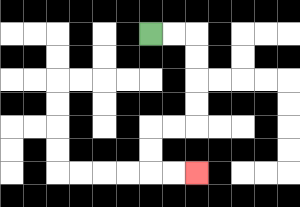{'start': '[6, 1]', 'end': '[8, 7]', 'path_directions': 'R,R,D,D,D,D,L,L,D,D,R,R', 'path_coordinates': '[[6, 1], [7, 1], [8, 1], [8, 2], [8, 3], [8, 4], [8, 5], [7, 5], [6, 5], [6, 6], [6, 7], [7, 7], [8, 7]]'}